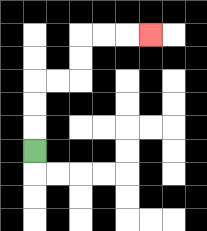{'start': '[1, 6]', 'end': '[6, 1]', 'path_directions': 'U,U,U,R,R,U,U,R,R,R', 'path_coordinates': '[[1, 6], [1, 5], [1, 4], [1, 3], [2, 3], [3, 3], [3, 2], [3, 1], [4, 1], [5, 1], [6, 1]]'}